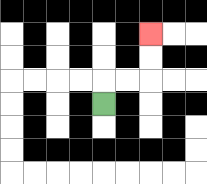{'start': '[4, 4]', 'end': '[6, 1]', 'path_directions': 'U,R,R,U,U', 'path_coordinates': '[[4, 4], [4, 3], [5, 3], [6, 3], [6, 2], [6, 1]]'}